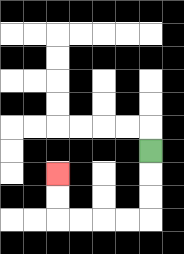{'start': '[6, 6]', 'end': '[2, 7]', 'path_directions': 'D,D,D,L,L,L,L,U,U', 'path_coordinates': '[[6, 6], [6, 7], [6, 8], [6, 9], [5, 9], [4, 9], [3, 9], [2, 9], [2, 8], [2, 7]]'}